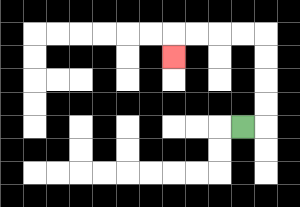{'start': '[10, 5]', 'end': '[7, 2]', 'path_directions': 'R,U,U,U,U,L,L,L,L,D', 'path_coordinates': '[[10, 5], [11, 5], [11, 4], [11, 3], [11, 2], [11, 1], [10, 1], [9, 1], [8, 1], [7, 1], [7, 2]]'}